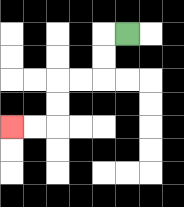{'start': '[5, 1]', 'end': '[0, 5]', 'path_directions': 'L,D,D,L,L,D,D,L,L', 'path_coordinates': '[[5, 1], [4, 1], [4, 2], [4, 3], [3, 3], [2, 3], [2, 4], [2, 5], [1, 5], [0, 5]]'}